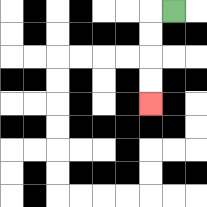{'start': '[7, 0]', 'end': '[6, 4]', 'path_directions': 'L,D,D,D,D', 'path_coordinates': '[[7, 0], [6, 0], [6, 1], [6, 2], [6, 3], [6, 4]]'}